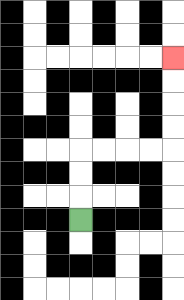{'start': '[3, 9]', 'end': '[7, 2]', 'path_directions': 'U,U,U,R,R,R,R,U,U,U,U', 'path_coordinates': '[[3, 9], [3, 8], [3, 7], [3, 6], [4, 6], [5, 6], [6, 6], [7, 6], [7, 5], [7, 4], [7, 3], [7, 2]]'}